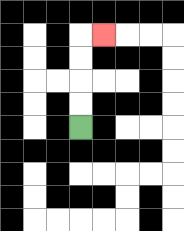{'start': '[3, 5]', 'end': '[4, 1]', 'path_directions': 'U,U,U,U,R', 'path_coordinates': '[[3, 5], [3, 4], [3, 3], [3, 2], [3, 1], [4, 1]]'}